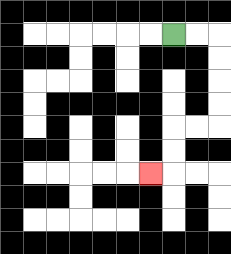{'start': '[7, 1]', 'end': '[6, 7]', 'path_directions': 'R,R,D,D,D,D,L,L,D,D,L', 'path_coordinates': '[[7, 1], [8, 1], [9, 1], [9, 2], [9, 3], [9, 4], [9, 5], [8, 5], [7, 5], [7, 6], [7, 7], [6, 7]]'}